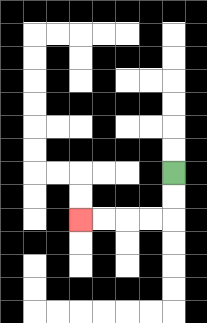{'start': '[7, 7]', 'end': '[3, 9]', 'path_directions': 'D,D,L,L,L,L', 'path_coordinates': '[[7, 7], [7, 8], [7, 9], [6, 9], [5, 9], [4, 9], [3, 9]]'}